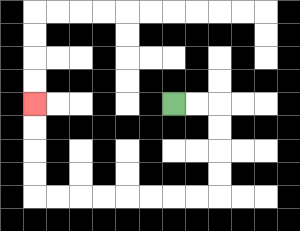{'start': '[7, 4]', 'end': '[1, 4]', 'path_directions': 'R,R,D,D,D,D,L,L,L,L,L,L,L,L,U,U,U,U', 'path_coordinates': '[[7, 4], [8, 4], [9, 4], [9, 5], [9, 6], [9, 7], [9, 8], [8, 8], [7, 8], [6, 8], [5, 8], [4, 8], [3, 8], [2, 8], [1, 8], [1, 7], [1, 6], [1, 5], [1, 4]]'}